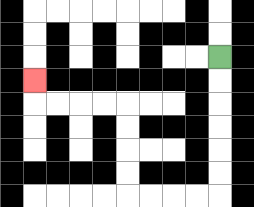{'start': '[9, 2]', 'end': '[1, 3]', 'path_directions': 'D,D,D,D,D,D,L,L,L,L,U,U,U,U,L,L,L,L,U', 'path_coordinates': '[[9, 2], [9, 3], [9, 4], [9, 5], [9, 6], [9, 7], [9, 8], [8, 8], [7, 8], [6, 8], [5, 8], [5, 7], [5, 6], [5, 5], [5, 4], [4, 4], [3, 4], [2, 4], [1, 4], [1, 3]]'}